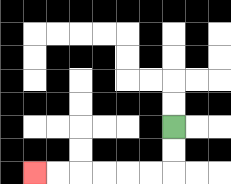{'start': '[7, 5]', 'end': '[1, 7]', 'path_directions': 'D,D,L,L,L,L,L,L', 'path_coordinates': '[[7, 5], [7, 6], [7, 7], [6, 7], [5, 7], [4, 7], [3, 7], [2, 7], [1, 7]]'}